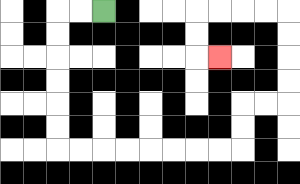{'start': '[4, 0]', 'end': '[9, 2]', 'path_directions': 'L,L,D,D,D,D,D,D,R,R,R,R,R,R,R,R,U,U,R,R,U,U,U,U,L,L,L,L,D,D,R', 'path_coordinates': '[[4, 0], [3, 0], [2, 0], [2, 1], [2, 2], [2, 3], [2, 4], [2, 5], [2, 6], [3, 6], [4, 6], [5, 6], [6, 6], [7, 6], [8, 6], [9, 6], [10, 6], [10, 5], [10, 4], [11, 4], [12, 4], [12, 3], [12, 2], [12, 1], [12, 0], [11, 0], [10, 0], [9, 0], [8, 0], [8, 1], [8, 2], [9, 2]]'}